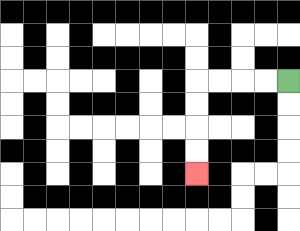{'start': '[12, 3]', 'end': '[8, 7]', 'path_directions': 'L,L,L,L,D,D,D,D', 'path_coordinates': '[[12, 3], [11, 3], [10, 3], [9, 3], [8, 3], [8, 4], [8, 5], [8, 6], [8, 7]]'}